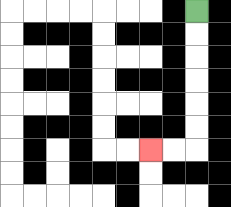{'start': '[8, 0]', 'end': '[6, 6]', 'path_directions': 'D,D,D,D,D,D,L,L', 'path_coordinates': '[[8, 0], [8, 1], [8, 2], [8, 3], [8, 4], [8, 5], [8, 6], [7, 6], [6, 6]]'}